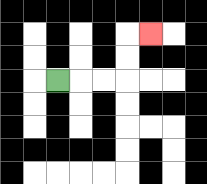{'start': '[2, 3]', 'end': '[6, 1]', 'path_directions': 'R,R,R,U,U,R', 'path_coordinates': '[[2, 3], [3, 3], [4, 3], [5, 3], [5, 2], [5, 1], [6, 1]]'}